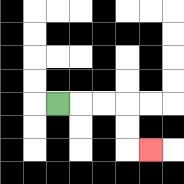{'start': '[2, 4]', 'end': '[6, 6]', 'path_directions': 'R,R,R,D,D,R', 'path_coordinates': '[[2, 4], [3, 4], [4, 4], [5, 4], [5, 5], [5, 6], [6, 6]]'}